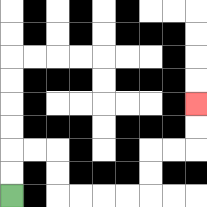{'start': '[0, 8]', 'end': '[8, 4]', 'path_directions': 'U,U,R,R,D,D,R,R,R,R,U,U,R,R,U,U', 'path_coordinates': '[[0, 8], [0, 7], [0, 6], [1, 6], [2, 6], [2, 7], [2, 8], [3, 8], [4, 8], [5, 8], [6, 8], [6, 7], [6, 6], [7, 6], [8, 6], [8, 5], [8, 4]]'}